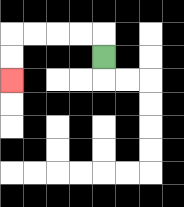{'start': '[4, 2]', 'end': '[0, 3]', 'path_directions': 'U,L,L,L,L,D,D', 'path_coordinates': '[[4, 2], [4, 1], [3, 1], [2, 1], [1, 1], [0, 1], [0, 2], [0, 3]]'}